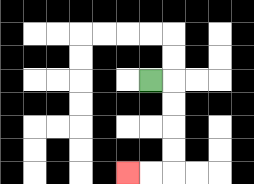{'start': '[6, 3]', 'end': '[5, 7]', 'path_directions': 'R,D,D,D,D,L,L', 'path_coordinates': '[[6, 3], [7, 3], [7, 4], [7, 5], [7, 6], [7, 7], [6, 7], [5, 7]]'}